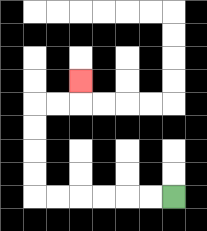{'start': '[7, 8]', 'end': '[3, 3]', 'path_directions': 'L,L,L,L,L,L,U,U,U,U,R,R,U', 'path_coordinates': '[[7, 8], [6, 8], [5, 8], [4, 8], [3, 8], [2, 8], [1, 8], [1, 7], [1, 6], [1, 5], [1, 4], [2, 4], [3, 4], [3, 3]]'}